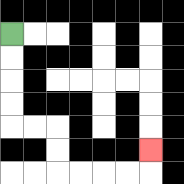{'start': '[0, 1]', 'end': '[6, 6]', 'path_directions': 'D,D,D,D,R,R,D,D,R,R,R,R,U', 'path_coordinates': '[[0, 1], [0, 2], [0, 3], [0, 4], [0, 5], [1, 5], [2, 5], [2, 6], [2, 7], [3, 7], [4, 7], [5, 7], [6, 7], [6, 6]]'}